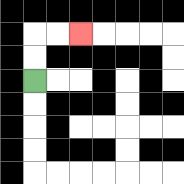{'start': '[1, 3]', 'end': '[3, 1]', 'path_directions': 'U,U,R,R', 'path_coordinates': '[[1, 3], [1, 2], [1, 1], [2, 1], [3, 1]]'}